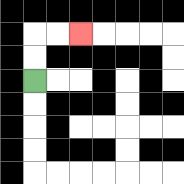{'start': '[1, 3]', 'end': '[3, 1]', 'path_directions': 'U,U,R,R', 'path_coordinates': '[[1, 3], [1, 2], [1, 1], [2, 1], [3, 1]]'}